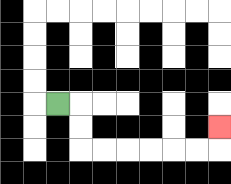{'start': '[2, 4]', 'end': '[9, 5]', 'path_directions': 'R,D,D,R,R,R,R,R,R,U', 'path_coordinates': '[[2, 4], [3, 4], [3, 5], [3, 6], [4, 6], [5, 6], [6, 6], [7, 6], [8, 6], [9, 6], [9, 5]]'}